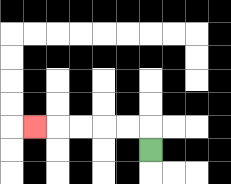{'start': '[6, 6]', 'end': '[1, 5]', 'path_directions': 'U,L,L,L,L,L', 'path_coordinates': '[[6, 6], [6, 5], [5, 5], [4, 5], [3, 5], [2, 5], [1, 5]]'}